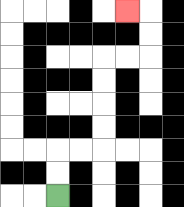{'start': '[2, 8]', 'end': '[5, 0]', 'path_directions': 'U,U,R,R,U,U,U,U,R,R,U,U,L', 'path_coordinates': '[[2, 8], [2, 7], [2, 6], [3, 6], [4, 6], [4, 5], [4, 4], [4, 3], [4, 2], [5, 2], [6, 2], [6, 1], [6, 0], [5, 0]]'}